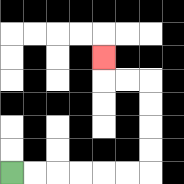{'start': '[0, 7]', 'end': '[4, 2]', 'path_directions': 'R,R,R,R,R,R,U,U,U,U,L,L,U', 'path_coordinates': '[[0, 7], [1, 7], [2, 7], [3, 7], [4, 7], [5, 7], [6, 7], [6, 6], [6, 5], [6, 4], [6, 3], [5, 3], [4, 3], [4, 2]]'}